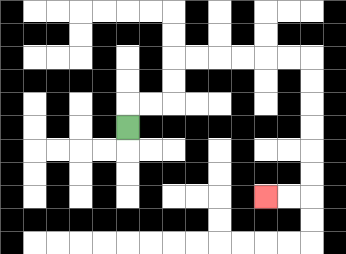{'start': '[5, 5]', 'end': '[11, 8]', 'path_directions': 'U,R,R,U,U,R,R,R,R,R,R,D,D,D,D,D,D,L,L', 'path_coordinates': '[[5, 5], [5, 4], [6, 4], [7, 4], [7, 3], [7, 2], [8, 2], [9, 2], [10, 2], [11, 2], [12, 2], [13, 2], [13, 3], [13, 4], [13, 5], [13, 6], [13, 7], [13, 8], [12, 8], [11, 8]]'}